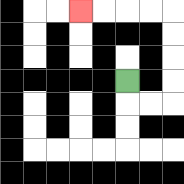{'start': '[5, 3]', 'end': '[3, 0]', 'path_directions': 'D,R,R,U,U,U,U,L,L,L,L', 'path_coordinates': '[[5, 3], [5, 4], [6, 4], [7, 4], [7, 3], [7, 2], [7, 1], [7, 0], [6, 0], [5, 0], [4, 0], [3, 0]]'}